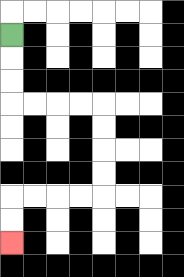{'start': '[0, 1]', 'end': '[0, 10]', 'path_directions': 'D,D,D,R,R,R,R,D,D,D,D,L,L,L,L,D,D', 'path_coordinates': '[[0, 1], [0, 2], [0, 3], [0, 4], [1, 4], [2, 4], [3, 4], [4, 4], [4, 5], [4, 6], [4, 7], [4, 8], [3, 8], [2, 8], [1, 8], [0, 8], [0, 9], [0, 10]]'}